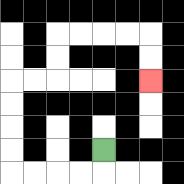{'start': '[4, 6]', 'end': '[6, 3]', 'path_directions': 'D,L,L,L,L,U,U,U,U,R,R,U,U,R,R,R,R,D,D', 'path_coordinates': '[[4, 6], [4, 7], [3, 7], [2, 7], [1, 7], [0, 7], [0, 6], [0, 5], [0, 4], [0, 3], [1, 3], [2, 3], [2, 2], [2, 1], [3, 1], [4, 1], [5, 1], [6, 1], [6, 2], [6, 3]]'}